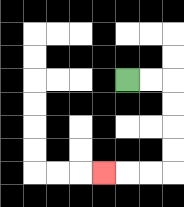{'start': '[5, 3]', 'end': '[4, 7]', 'path_directions': 'R,R,D,D,D,D,L,L,L', 'path_coordinates': '[[5, 3], [6, 3], [7, 3], [7, 4], [7, 5], [7, 6], [7, 7], [6, 7], [5, 7], [4, 7]]'}